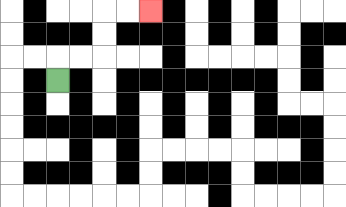{'start': '[2, 3]', 'end': '[6, 0]', 'path_directions': 'U,R,R,U,U,R,R', 'path_coordinates': '[[2, 3], [2, 2], [3, 2], [4, 2], [4, 1], [4, 0], [5, 0], [6, 0]]'}